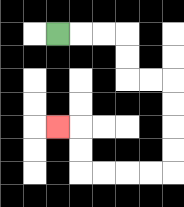{'start': '[2, 1]', 'end': '[2, 5]', 'path_directions': 'R,R,R,D,D,R,R,D,D,D,D,L,L,L,L,U,U,L', 'path_coordinates': '[[2, 1], [3, 1], [4, 1], [5, 1], [5, 2], [5, 3], [6, 3], [7, 3], [7, 4], [7, 5], [7, 6], [7, 7], [6, 7], [5, 7], [4, 7], [3, 7], [3, 6], [3, 5], [2, 5]]'}